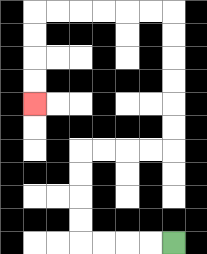{'start': '[7, 10]', 'end': '[1, 4]', 'path_directions': 'L,L,L,L,U,U,U,U,R,R,R,R,U,U,U,U,U,U,L,L,L,L,L,L,D,D,D,D', 'path_coordinates': '[[7, 10], [6, 10], [5, 10], [4, 10], [3, 10], [3, 9], [3, 8], [3, 7], [3, 6], [4, 6], [5, 6], [6, 6], [7, 6], [7, 5], [7, 4], [7, 3], [7, 2], [7, 1], [7, 0], [6, 0], [5, 0], [4, 0], [3, 0], [2, 0], [1, 0], [1, 1], [1, 2], [1, 3], [1, 4]]'}